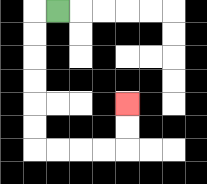{'start': '[2, 0]', 'end': '[5, 4]', 'path_directions': 'L,D,D,D,D,D,D,R,R,R,R,U,U', 'path_coordinates': '[[2, 0], [1, 0], [1, 1], [1, 2], [1, 3], [1, 4], [1, 5], [1, 6], [2, 6], [3, 6], [4, 6], [5, 6], [5, 5], [5, 4]]'}